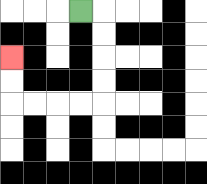{'start': '[3, 0]', 'end': '[0, 2]', 'path_directions': 'R,D,D,D,D,L,L,L,L,U,U', 'path_coordinates': '[[3, 0], [4, 0], [4, 1], [4, 2], [4, 3], [4, 4], [3, 4], [2, 4], [1, 4], [0, 4], [0, 3], [0, 2]]'}